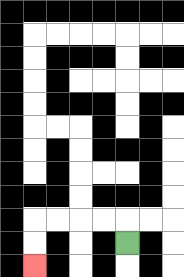{'start': '[5, 10]', 'end': '[1, 11]', 'path_directions': 'U,L,L,L,L,D,D', 'path_coordinates': '[[5, 10], [5, 9], [4, 9], [3, 9], [2, 9], [1, 9], [1, 10], [1, 11]]'}